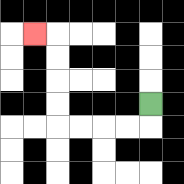{'start': '[6, 4]', 'end': '[1, 1]', 'path_directions': 'D,L,L,L,L,U,U,U,U,L', 'path_coordinates': '[[6, 4], [6, 5], [5, 5], [4, 5], [3, 5], [2, 5], [2, 4], [2, 3], [2, 2], [2, 1], [1, 1]]'}